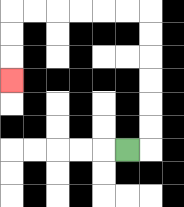{'start': '[5, 6]', 'end': '[0, 3]', 'path_directions': 'R,U,U,U,U,U,U,L,L,L,L,L,L,D,D,D', 'path_coordinates': '[[5, 6], [6, 6], [6, 5], [6, 4], [6, 3], [6, 2], [6, 1], [6, 0], [5, 0], [4, 0], [3, 0], [2, 0], [1, 0], [0, 0], [0, 1], [0, 2], [0, 3]]'}